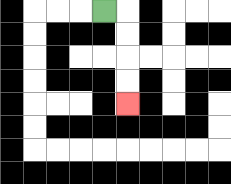{'start': '[4, 0]', 'end': '[5, 4]', 'path_directions': 'R,D,D,D,D', 'path_coordinates': '[[4, 0], [5, 0], [5, 1], [5, 2], [5, 3], [5, 4]]'}